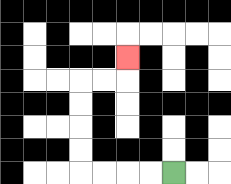{'start': '[7, 7]', 'end': '[5, 2]', 'path_directions': 'L,L,L,L,U,U,U,U,R,R,U', 'path_coordinates': '[[7, 7], [6, 7], [5, 7], [4, 7], [3, 7], [3, 6], [3, 5], [3, 4], [3, 3], [4, 3], [5, 3], [5, 2]]'}